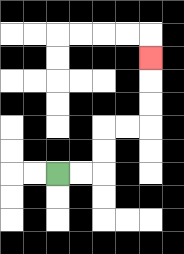{'start': '[2, 7]', 'end': '[6, 2]', 'path_directions': 'R,R,U,U,R,R,U,U,U', 'path_coordinates': '[[2, 7], [3, 7], [4, 7], [4, 6], [4, 5], [5, 5], [6, 5], [6, 4], [6, 3], [6, 2]]'}